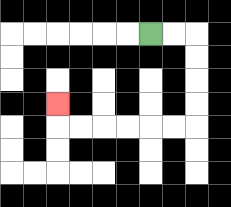{'start': '[6, 1]', 'end': '[2, 4]', 'path_directions': 'R,R,D,D,D,D,L,L,L,L,L,L,U', 'path_coordinates': '[[6, 1], [7, 1], [8, 1], [8, 2], [8, 3], [8, 4], [8, 5], [7, 5], [6, 5], [5, 5], [4, 5], [3, 5], [2, 5], [2, 4]]'}